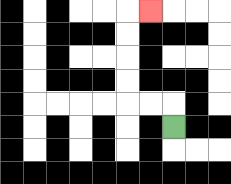{'start': '[7, 5]', 'end': '[6, 0]', 'path_directions': 'U,L,L,U,U,U,U,R', 'path_coordinates': '[[7, 5], [7, 4], [6, 4], [5, 4], [5, 3], [5, 2], [5, 1], [5, 0], [6, 0]]'}